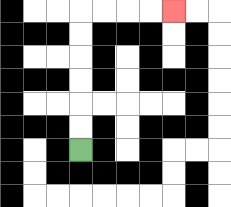{'start': '[3, 6]', 'end': '[7, 0]', 'path_directions': 'U,U,U,U,U,U,R,R,R,R', 'path_coordinates': '[[3, 6], [3, 5], [3, 4], [3, 3], [3, 2], [3, 1], [3, 0], [4, 0], [5, 0], [6, 0], [7, 0]]'}